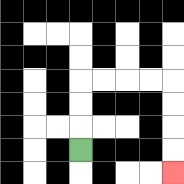{'start': '[3, 6]', 'end': '[7, 7]', 'path_directions': 'U,U,U,R,R,R,R,D,D,D,D', 'path_coordinates': '[[3, 6], [3, 5], [3, 4], [3, 3], [4, 3], [5, 3], [6, 3], [7, 3], [7, 4], [7, 5], [7, 6], [7, 7]]'}